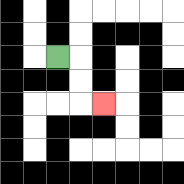{'start': '[2, 2]', 'end': '[4, 4]', 'path_directions': 'R,D,D,R', 'path_coordinates': '[[2, 2], [3, 2], [3, 3], [3, 4], [4, 4]]'}